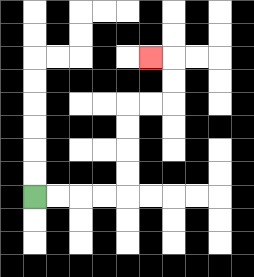{'start': '[1, 8]', 'end': '[6, 2]', 'path_directions': 'R,R,R,R,U,U,U,U,R,R,U,U,L', 'path_coordinates': '[[1, 8], [2, 8], [3, 8], [4, 8], [5, 8], [5, 7], [5, 6], [5, 5], [5, 4], [6, 4], [7, 4], [7, 3], [7, 2], [6, 2]]'}